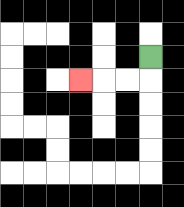{'start': '[6, 2]', 'end': '[3, 3]', 'path_directions': 'D,L,L,L', 'path_coordinates': '[[6, 2], [6, 3], [5, 3], [4, 3], [3, 3]]'}